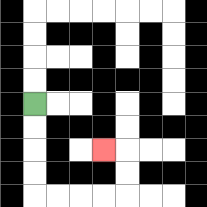{'start': '[1, 4]', 'end': '[4, 6]', 'path_directions': 'D,D,D,D,R,R,R,R,U,U,L', 'path_coordinates': '[[1, 4], [1, 5], [1, 6], [1, 7], [1, 8], [2, 8], [3, 8], [4, 8], [5, 8], [5, 7], [5, 6], [4, 6]]'}